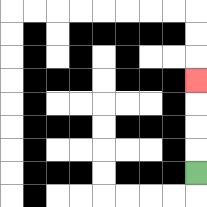{'start': '[8, 7]', 'end': '[8, 3]', 'path_directions': 'U,U,U,U', 'path_coordinates': '[[8, 7], [8, 6], [8, 5], [8, 4], [8, 3]]'}